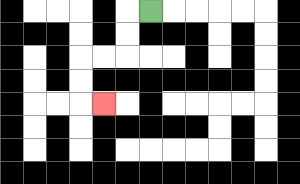{'start': '[6, 0]', 'end': '[4, 4]', 'path_directions': 'L,D,D,L,L,D,D,R', 'path_coordinates': '[[6, 0], [5, 0], [5, 1], [5, 2], [4, 2], [3, 2], [3, 3], [3, 4], [4, 4]]'}